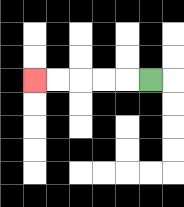{'start': '[6, 3]', 'end': '[1, 3]', 'path_directions': 'L,L,L,L,L', 'path_coordinates': '[[6, 3], [5, 3], [4, 3], [3, 3], [2, 3], [1, 3]]'}